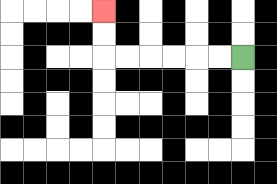{'start': '[10, 2]', 'end': '[4, 0]', 'path_directions': 'L,L,L,L,L,L,U,U', 'path_coordinates': '[[10, 2], [9, 2], [8, 2], [7, 2], [6, 2], [5, 2], [4, 2], [4, 1], [4, 0]]'}